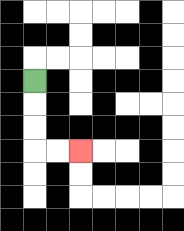{'start': '[1, 3]', 'end': '[3, 6]', 'path_directions': 'D,D,D,R,R', 'path_coordinates': '[[1, 3], [1, 4], [1, 5], [1, 6], [2, 6], [3, 6]]'}